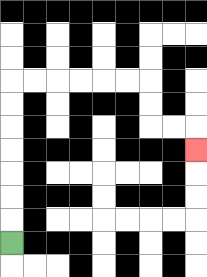{'start': '[0, 10]', 'end': '[8, 6]', 'path_directions': 'U,U,U,U,U,U,U,R,R,R,R,R,R,D,D,R,R,D', 'path_coordinates': '[[0, 10], [0, 9], [0, 8], [0, 7], [0, 6], [0, 5], [0, 4], [0, 3], [1, 3], [2, 3], [3, 3], [4, 3], [5, 3], [6, 3], [6, 4], [6, 5], [7, 5], [8, 5], [8, 6]]'}